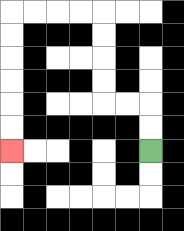{'start': '[6, 6]', 'end': '[0, 6]', 'path_directions': 'U,U,L,L,U,U,U,U,L,L,L,L,D,D,D,D,D,D', 'path_coordinates': '[[6, 6], [6, 5], [6, 4], [5, 4], [4, 4], [4, 3], [4, 2], [4, 1], [4, 0], [3, 0], [2, 0], [1, 0], [0, 0], [0, 1], [0, 2], [0, 3], [0, 4], [0, 5], [0, 6]]'}